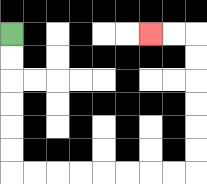{'start': '[0, 1]', 'end': '[6, 1]', 'path_directions': 'D,D,D,D,D,D,R,R,R,R,R,R,R,R,U,U,U,U,U,U,L,L', 'path_coordinates': '[[0, 1], [0, 2], [0, 3], [0, 4], [0, 5], [0, 6], [0, 7], [1, 7], [2, 7], [3, 7], [4, 7], [5, 7], [6, 7], [7, 7], [8, 7], [8, 6], [8, 5], [8, 4], [8, 3], [8, 2], [8, 1], [7, 1], [6, 1]]'}